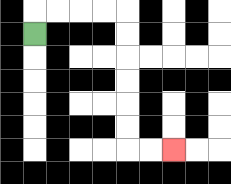{'start': '[1, 1]', 'end': '[7, 6]', 'path_directions': 'U,R,R,R,R,D,D,D,D,D,D,R,R', 'path_coordinates': '[[1, 1], [1, 0], [2, 0], [3, 0], [4, 0], [5, 0], [5, 1], [5, 2], [5, 3], [5, 4], [5, 5], [5, 6], [6, 6], [7, 6]]'}